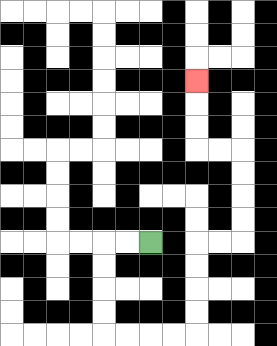{'start': '[6, 10]', 'end': '[8, 3]', 'path_directions': 'L,L,D,D,D,D,R,R,R,R,U,U,U,U,R,R,U,U,U,U,L,L,U,U,U', 'path_coordinates': '[[6, 10], [5, 10], [4, 10], [4, 11], [4, 12], [4, 13], [4, 14], [5, 14], [6, 14], [7, 14], [8, 14], [8, 13], [8, 12], [8, 11], [8, 10], [9, 10], [10, 10], [10, 9], [10, 8], [10, 7], [10, 6], [9, 6], [8, 6], [8, 5], [8, 4], [8, 3]]'}